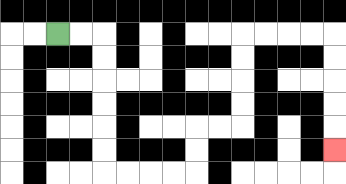{'start': '[2, 1]', 'end': '[14, 6]', 'path_directions': 'R,R,D,D,D,D,D,D,R,R,R,R,U,U,R,R,U,U,U,U,R,R,R,R,D,D,D,D,D', 'path_coordinates': '[[2, 1], [3, 1], [4, 1], [4, 2], [4, 3], [4, 4], [4, 5], [4, 6], [4, 7], [5, 7], [6, 7], [7, 7], [8, 7], [8, 6], [8, 5], [9, 5], [10, 5], [10, 4], [10, 3], [10, 2], [10, 1], [11, 1], [12, 1], [13, 1], [14, 1], [14, 2], [14, 3], [14, 4], [14, 5], [14, 6]]'}